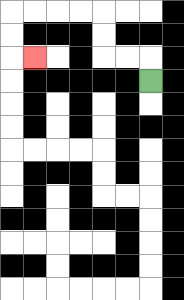{'start': '[6, 3]', 'end': '[1, 2]', 'path_directions': 'U,L,L,U,U,L,L,L,L,D,D,R', 'path_coordinates': '[[6, 3], [6, 2], [5, 2], [4, 2], [4, 1], [4, 0], [3, 0], [2, 0], [1, 0], [0, 0], [0, 1], [0, 2], [1, 2]]'}